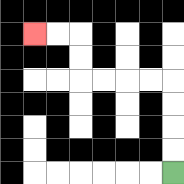{'start': '[7, 7]', 'end': '[1, 1]', 'path_directions': 'U,U,U,U,L,L,L,L,U,U,L,L', 'path_coordinates': '[[7, 7], [7, 6], [7, 5], [7, 4], [7, 3], [6, 3], [5, 3], [4, 3], [3, 3], [3, 2], [3, 1], [2, 1], [1, 1]]'}